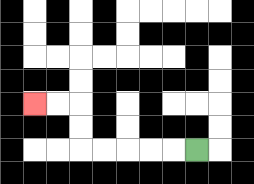{'start': '[8, 6]', 'end': '[1, 4]', 'path_directions': 'L,L,L,L,L,U,U,L,L', 'path_coordinates': '[[8, 6], [7, 6], [6, 6], [5, 6], [4, 6], [3, 6], [3, 5], [3, 4], [2, 4], [1, 4]]'}